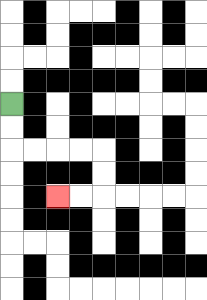{'start': '[0, 4]', 'end': '[2, 8]', 'path_directions': 'D,D,R,R,R,R,D,D,L,L', 'path_coordinates': '[[0, 4], [0, 5], [0, 6], [1, 6], [2, 6], [3, 6], [4, 6], [4, 7], [4, 8], [3, 8], [2, 8]]'}